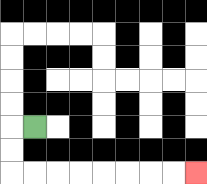{'start': '[1, 5]', 'end': '[8, 7]', 'path_directions': 'L,D,D,R,R,R,R,R,R,R,R', 'path_coordinates': '[[1, 5], [0, 5], [0, 6], [0, 7], [1, 7], [2, 7], [3, 7], [4, 7], [5, 7], [6, 7], [7, 7], [8, 7]]'}